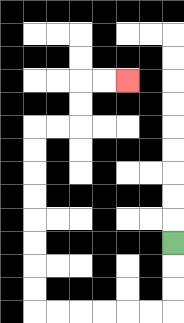{'start': '[7, 10]', 'end': '[5, 3]', 'path_directions': 'D,D,D,L,L,L,L,L,L,U,U,U,U,U,U,U,U,R,R,U,U,R,R', 'path_coordinates': '[[7, 10], [7, 11], [7, 12], [7, 13], [6, 13], [5, 13], [4, 13], [3, 13], [2, 13], [1, 13], [1, 12], [1, 11], [1, 10], [1, 9], [1, 8], [1, 7], [1, 6], [1, 5], [2, 5], [3, 5], [3, 4], [3, 3], [4, 3], [5, 3]]'}